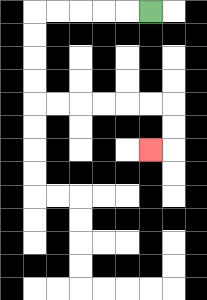{'start': '[6, 0]', 'end': '[6, 6]', 'path_directions': 'L,L,L,L,L,D,D,D,D,R,R,R,R,R,R,D,D,L', 'path_coordinates': '[[6, 0], [5, 0], [4, 0], [3, 0], [2, 0], [1, 0], [1, 1], [1, 2], [1, 3], [1, 4], [2, 4], [3, 4], [4, 4], [5, 4], [6, 4], [7, 4], [7, 5], [7, 6], [6, 6]]'}